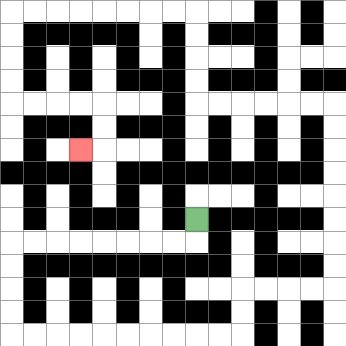{'start': '[8, 9]', 'end': '[3, 6]', 'path_directions': 'D,L,L,L,L,L,L,L,L,D,D,D,D,R,R,R,R,R,R,R,R,R,R,U,U,R,R,R,R,U,U,U,U,U,U,U,U,L,L,L,L,L,L,U,U,U,U,L,L,L,L,L,L,L,L,D,D,D,D,R,R,R,R,D,D,L', 'path_coordinates': '[[8, 9], [8, 10], [7, 10], [6, 10], [5, 10], [4, 10], [3, 10], [2, 10], [1, 10], [0, 10], [0, 11], [0, 12], [0, 13], [0, 14], [1, 14], [2, 14], [3, 14], [4, 14], [5, 14], [6, 14], [7, 14], [8, 14], [9, 14], [10, 14], [10, 13], [10, 12], [11, 12], [12, 12], [13, 12], [14, 12], [14, 11], [14, 10], [14, 9], [14, 8], [14, 7], [14, 6], [14, 5], [14, 4], [13, 4], [12, 4], [11, 4], [10, 4], [9, 4], [8, 4], [8, 3], [8, 2], [8, 1], [8, 0], [7, 0], [6, 0], [5, 0], [4, 0], [3, 0], [2, 0], [1, 0], [0, 0], [0, 1], [0, 2], [0, 3], [0, 4], [1, 4], [2, 4], [3, 4], [4, 4], [4, 5], [4, 6], [3, 6]]'}